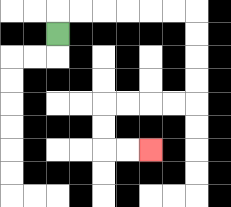{'start': '[2, 1]', 'end': '[6, 6]', 'path_directions': 'U,R,R,R,R,R,R,D,D,D,D,L,L,L,L,D,D,R,R', 'path_coordinates': '[[2, 1], [2, 0], [3, 0], [4, 0], [5, 0], [6, 0], [7, 0], [8, 0], [8, 1], [8, 2], [8, 3], [8, 4], [7, 4], [6, 4], [5, 4], [4, 4], [4, 5], [4, 6], [5, 6], [6, 6]]'}